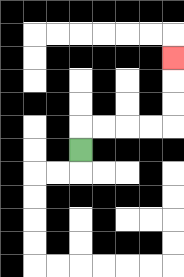{'start': '[3, 6]', 'end': '[7, 2]', 'path_directions': 'U,R,R,R,R,U,U,U', 'path_coordinates': '[[3, 6], [3, 5], [4, 5], [5, 5], [6, 5], [7, 5], [7, 4], [7, 3], [7, 2]]'}